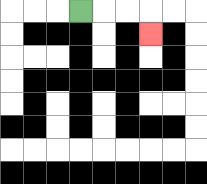{'start': '[3, 0]', 'end': '[6, 1]', 'path_directions': 'R,R,R,D', 'path_coordinates': '[[3, 0], [4, 0], [5, 0], [6, 0], [6, 1]]'}